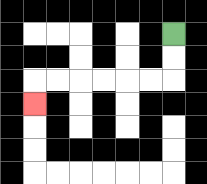{'start': '[7, 1]', 'end': '[1, 4]', 'path_directions': 'D,D,L,L,L,L,L,L,D', 'path_coordinates': '[[7, 1], [7, 2], [7, 3], [6, 3], [5, 3], [4, 3], [3, 3], [2, 3], [1, 3], [1, 4]]'}